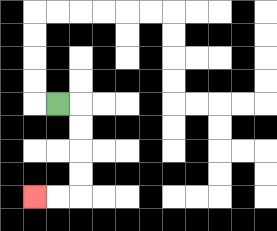{'start': '[2, 4]', 'end': '[1, 8]', 'path_directions': 'R,D,D,D,D,L,L', 'path_coordinates': '[[2, 4], [3, 4], [3, 5], [3, 6], [3, 7], [3, 8], [2, 8], [1, 8]]'}